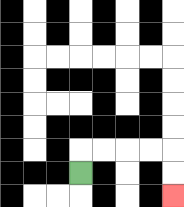{'start': '[3, 7]', 'end': '[7, 8]', 'path_directions': 'U,R,R,R,R,D,D', 'path_coordinates': '[[3, 7], [3, 6], [4, 6], [5, 6], [6, 6], [7, 6], [7, 7], [7, 8]]'}